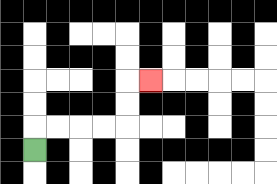{'start': '[1, 6]', 'end': '[6, 3]', 'path_directions': 'U,R,R,R,R,U,U,R', 'path_coordinates': '[[1, 6], [1, 5], [2, 5], [3, 5], [4, 5], [5, 5], [5, 4], [5, 3], [6, 3]]'}